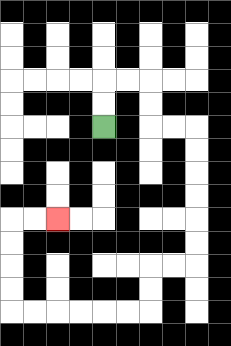{'start': '[4, 5]', 'end': '[2, 9]', 'path_directions': 'U,U,R,R,D,D,R,R,D,D,D,D,D,D,L,L,D,D,L,L,L,L,L,L,U,U,U,U,R,R', 'path_coordinates': '[[4, 5], [4, 4], [4, 3], [5, 3], [6, 3], [6, 4], [6, 5], [7, 5], [8, 5], [8, 6], [8, 7], [8, 8], [8, 9], [8, 10], [8, 11], [7, 11], [6, 11], [6, 12], [6, 13], [5, 13], [4, 13], [3, 13], [2, 13], [1, 13], [0, 13], [0, 12], [0, 11], [0, 10], [0, 9], [1, 9], [2, 9]]'}